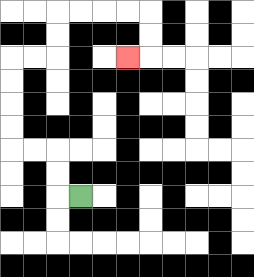{'start': '[3, 8]', 'end': '[5, 2]', 'path_directions': 'L,U,U,L,L,U,U,U,U,R,R,U,U,R,R,R,R,D,D,L', 'path_coordinates': '[[3, 8], [2, 8], [2, 7], [2, 6], [1, 6], [0, 6], [0, 5], [0, 4], [0, 3], [0, 2], [1, 2], [2, 2], [2, 1], [2, 0], [3, 0], [4, 0], [5, 0], [6, 0], [6, 1], [6, 2], [5, 2]]'}